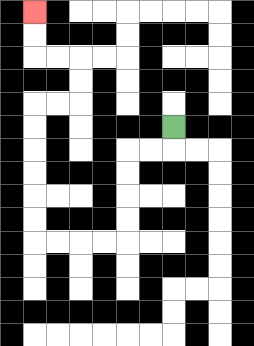{'start': '[7, 5]', 'end': '[1, 0]', 'path_directions': 'D,L,L,D,D,D,D,L,L,L,L,U,U,U,U,U,U,R,R,U,U,L,L,U,U', 'path_coordinates': '[[7, 5], [7, 6], [6, 6], [5, 6], [5, 7], [5, 8], [5, 9], [5, 10], [4, 10], [3, 10], [2, 10], [1, 10], [1, 9], [1, 8], [1, 7], [1, 6], [1, 5], [1, 4], [2, 4], [3, 4], [3, 3], [3, 2], [2, 2], [1, 2], [1, 1], [1, 0]]'}